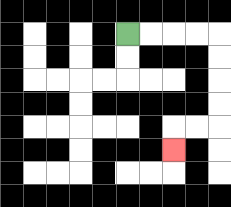{'start': '[5, 1]', 'end': '[7, 6]', 'path_directions': 'R,R,R,R,D,D,D,D,L,L,D', 'path_coordinates': '[[5, 1], [6, 1], [7, 1], [8, 1], [9, 1], [9, 2], [9, 3], [9, 4], [9, 5], [8, 5], [7, 5], [7, 6]]'}